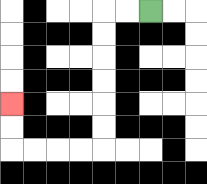{'start': '[6, 0]', 'end': '[0, 4]', 'path_directions': 'L,L,D,D,D,D,D,D,L,L,L,L,U,U', 'path_coordinates': '[[6, 0], [5, 0], [4, 0], [4, 1], [4, 2], [4, 3], [4, 4], [4, 5], [4, 6], [3, 6], [2, 6], [1, 6], [0, 6], [0, 5], [0, 4]]'}